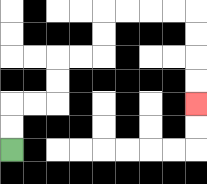{'start': '[0, 6]', 'end': '[8, 4]', 'path_directions': 'U,U,R,R,U,U,R,R,U,U,R,R,R,R,D,D,D,D', 'path_coordinates': '[[0, 6], [0, 5], [0, 4], [1, 4], [2, 4], [2, 3], [2, 2], [3, 2], [4, 2], [4, 1], [4, 0], [5, 0], [6, 0], [7, 0], [8, 0], [8, 1], [8, 2], [8, 3], [8, 4]]'}